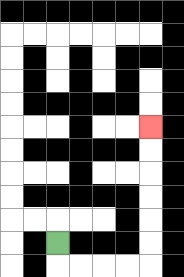{'start': '[2, 10]', 'end': '[6, 5]', 'path_directions': 'D,R,R,R,R,U,U,U,U,U,U', 'path_coordinates': '[[2, 10], [2, 11], [3, 11], [4, 11], [5, 11], [6, 11], [6, 10], [6, 9], [6, 8], [6, 7], [6, 6], [6, 5]]'}